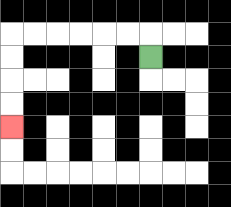{'start': '[6, 2]', 'end': '[0, 5]', 'path_directions': 'U,L,L,L,L,L,L,D,D,D,D', 'path_coordinates': '[[6, 2], [6, 1], [5, 1], [4, 1], [3, 1], [2, 1], [1, 1], [0, 1], [0, 2], [0, 3], [0, 4], [0, 5]]'}